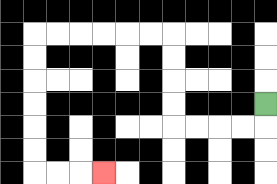{'start': '[11, 4]', 'end': '[4, 7]', 'path_directions': 'D,L,L,L,L,U,U,U,U,L,L,L,L,L,L,D,D,D,D,D,D,R,R,R', 'path_coordinates': '[[11, 4], [11, 5], [10, 5], [9, 5], [8, 5], [7, 5], [7, 4], [7, 3], [7, 2], [7, 1], [6, 1], [5, 1], [4, 1], [3, 1], [2, 1], [1, 1], [1, 2], [1, 3], [1, 4], [1, 5], [1, 6], [1, 7], [2, 7], [3, 7], [4, 7]]'}